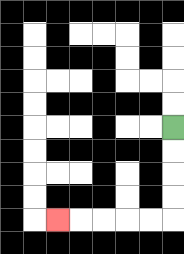{'start': '[7, 5]', 'end': '[2, 9]', 'path_directions': 'D,D,D,D,L,L,L,L,L', 'path_coordinates': '[[7, 5], [7, 6], [7, 7], [7, 8], [7, 9], [6, 9], [5, 9], [4, 9], [3, 9], [2, 9]]'}